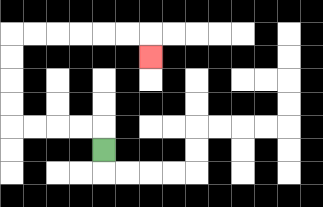{'start': '[4, 6]', 'end': '[6, 2]', 'path_directions': 'U,L,L,L,L,U,U,U,U,R,R,R,R,R,R,D', 'path_coordinates': '[[4, 6], [4, 5], [3, 5], [2, 5], [1, 5], [0, 5], [0, 4], [0, 3], [0, 2], [0, 1], [1, 1], [2, 1], [3, 1], [4, 1], [5, 1], [6, 1], [6, 2]]'}